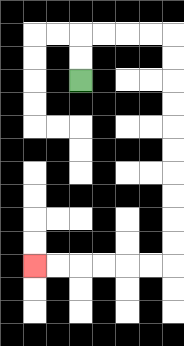{'start': '[3, 3]', 'end': '[1, 11]', 'path_directions': 'U,U,R,R,R,R,D,D,D,D,D,D,D,D,D,D,L,L,L,L,L,L', 'path_coordinates': '[[3, 3], [3, 2], [3, 1], [4, 1], [5, 1], [6, 1], [7, 1], [7, 2], [7, 3], [7, 4], [7, 5], [7, 6], [7, 7], [7, 8], [7, 9], [7, 10], [7, 11], [6, 11], [5, 11], [4, 11], [3, 11], [2, 11], [1, 11]]'}